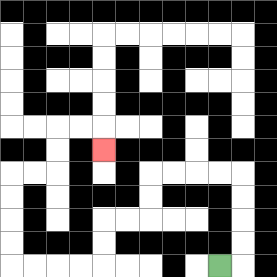{'start': '[9, 11]', 'end': '[4, 6]', 'path_directions': 'R,U,U,U,U,L,L,L,L,D,D,L,L,D,D,L,L,L,L,U,U,U,U,R,R,U,U,R,R,D', 'path_coordinates': '[[9, 11], [10, 11], [10, 10], [10, 9], [10, 8], [10, 7], [9, 7], [8, 7], [7, 7], [6, 7], [6, 8], [6, 9], [5, 9], [4, 9], [4, 10], [4, 11], [3, 11], [2, 11], [1, 11], [0, 11], [0, 10], [0, 9], [0, 8], [0, 7], [1, 7], [2, 7], [2, 6], [2, 5], [3, 5], [4, 5], [4, 6]]'}